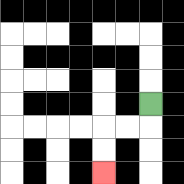{'start': '[6, 4]', 'end': '[4, 7]', 'path_directions': 'D,L,L,D,D', 'path_coordinates': '[[6, 4], [6, 5], [5, 5], [4, 5], [4, 6], [4, 7]]'}